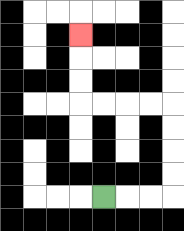{'start': '[4, 8]', 'end': '[3, 1]', 'path_directions': 'R,R,R,U,U,U,U,L,L,L,L,U,U,U', 'path_coordinates': '[[4, 8], [5, 8], [6, 8], [7, 8], [7, 7], [7, 6], [7, 5], [7, 4], [6, 4], [5, 4], [4, 4], [3, 4], [3, 3], [3, 2], [3, 1]]'}